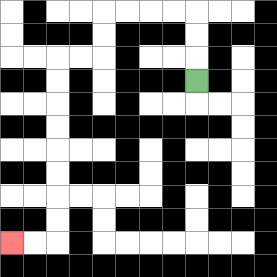{'start': '[8, 3]', 'end': '[0, 10]', 'path_directions': 'U,U,U,L,L,L,L,D,D,L,L,D,D,D,D,D,D,D,D,L,L', 'path_coordinates': '[[8, 3], [8, 2], [8, 1], [8, 0], [7, 0], [6, 0], [5, 0], [4, 0], [4, 1], [4, 2], [3, 2], [2, 2], [2, 3], [2, 4], [2, 5], [2, 6], [2, 7], [2, 8], [2, 9], [2, 10], [1, 10], [0, 10]]'}